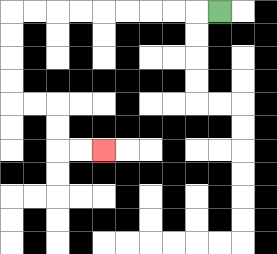{'start': '[9, 0]', 'end': '[4, 6]', 'path_directions': 'L,L,L,L,L,L,L,L,L,D,D,D,D,R,R,D,D,R,R', 'path_coordinates': '[[9, 0], [8, 0], [7, 0], [6, 0], [5, 0], [4, 0], [3, 0], [2, 0], [1, 0], [0, 0], [0, 1], [0, 2], [0, 3], [0, 4], [1, 4], [2, 4], [2, 5], [2, 6], [3, 6], [4, 6]]'}